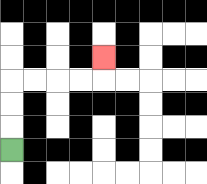{'start': '[0, 6]', 'end': '[4, 2]', 'path_directions': 'U,U,U,R,R,R,R,U', 'path_coordinates': '[[0, 6], [0, 5], [0, 4], [0, 3], [1, 3], [2, 3], [3, 3], [4, 3], [4, 2]]'}